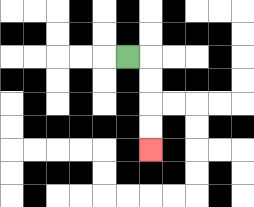{'start': '[5, 2]', 'end': '[6, 6]', 'path_directions': 'R,D,D,D,D', 'path_coordinates': '[[5, 2], [6, 2], [6, 3], [6, 4], [6, 5], [6, 6]]'}